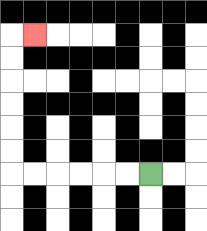{'start': '[6, 7]', 'end': '[1, 1]', 'path_directions': 'L,L,L,L,L,L,U,U,U,U,U,U,R', 'path_coordinates': '[[6, 7], [5, 7], [4, 7], [3, 7], [2, 7], [1, 7], [0, 7], [0, 6], [0, 5], [0, 4], [0, 3], [0, 2], [0, 1], [1, 1]]'}